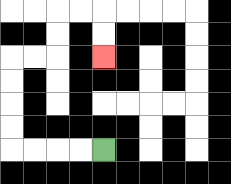{'start': '[4, 6]', 'end': '[4, 2]', 'path_directions': 'L,L,L,L,U,U,U,U,R,R,U,U,R,R,D,D', 'path_coordinates': '[[4, 6], [3, 6], [2, 6], [1, 6], [0, 6], [0, 5], [0, 4], [0, 3], [0, 2], [1, 2], [2, 2], [2, 1], [2, 0], [3, 0], [4, 0], [4, 1], [4, 2]]'}